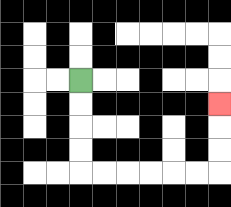{'start': '[3, 3]', 'end': '[9, 4]', 'path_directions': 'D,D,D,D,R,R,R,R,R,R,U,U,U', 'path_coordinates': '[[3, 3], [3, 4], [3, 5], [3, 6], [3, 7], [4, 7], [5, 7], [6, 7], [7, 7], [8, 7], [9, 7], [9, 6], [9, 5], [9, 4]]'}